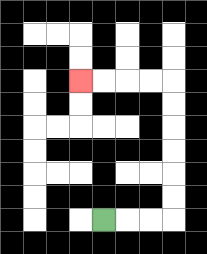{'start': '[4, 9]', 'end': '[3, 3]', 'path_directions': 'R,R,R,U,U,U,U,U,U,L,L,L,L', 'path_coordinates': '[[4, 9], [5, 9], [6, 9], [7, 9], [7, 8], [7, 7], [7, 6], [7, 5], [7, 4], [7, 3], [6, 3], [5, 3], [4, 3], [3, 3]]'}